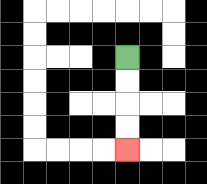{'start': '[5, 2]', 'end': '[5, 6]', 'path_directions': 'D,D,D,D', 'path_coordinates': '[[5, 2], [5, 3], [5, 4], [5, 5], [5, 6]]'}